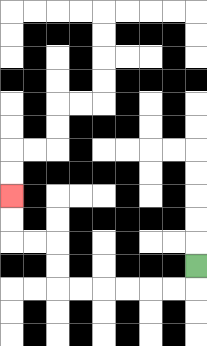{'start': '[8, 11]', 'end': '[0, 8]', 'path_directions': 'D,L,L,L,L,L,L,U,U,L,L,U,U', 'path_coordinates': '[[8, 11], [8, 12], [7, 12], [6, 12], [5, 12], [4, 12], [3, 12], [2, 12], [2, 11], [2, 10], [1, 10], [0, 10], [0, 9], [0, 8]]'}